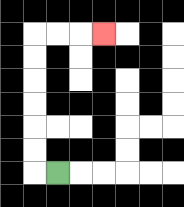{'start': '[2, 7]', 'end': '[4, 1]', 'path_directions': 'L,U,U,U,U,U,U,R,R,R', 'path_coordinates': '[[2, 7], [1, 7], [1, 6], [1, 5], [1, 4], [1, 3], [1, 2], [1, 1], [2, 1], [3, 1], [4, 1]]'}